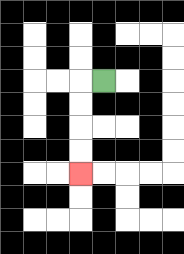{'start': '[4, 3]', 'end': '[3, 7]', 'path_directions': 'L,D,D,D,D', 'path_coordinates': '[[4, 3], [3, 3], [3, 4], [3, 5], [3, 6], [3, 7]]'}